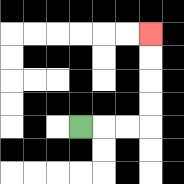{'start': '[3, 5]', 'end': '[6, 1]', 'path_directions': 'R,R,R,U,U,U,U', 'path_coordinates': '[[3, 5], [4, 5], [5, 5], [6, 5], [6, 4], [6, 3], [6, 2], [6, 1]]'}